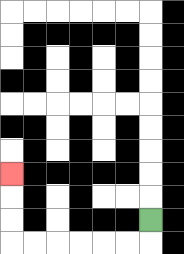{'start': '[6, 9]', 'end': '[0, 7]', 'path_directions': 'D,L,L,L,L,L,L,U,U,U', 'path_coordinates': '[[6, 9], [6, 10], [5, 10], [4, 10], [3, 10], [2, 10], [1, 10], [0, 10], [0, 9], [0, 8], [0, 7]]'}